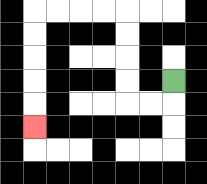{'start': '[7, 3]', 'end': '[1, 5]', 'path_directions': 'D,L,L,U,U,U,U,L,L,L,L,D,D,D,D,D', 'path_coordinates': '[[7, 3], [7, 4], [6, 4], [5, 4], [5, 3], [5, 2], [5, 1], [5, 0], [4, 0], [3, 0], [2, 0], [1, 0], [1, 1], [1, 2], [1, 3], [1, 4], [1, 5]]'}